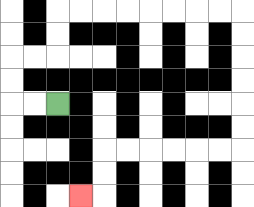{'start': '[2, 4]', 'end': '[3, 8]', 'path_directions': 'L,L,U,U,R,R,U,U,R,R,R,R,R,R,R,R,D,D,D,D,D,D,L,L,L,L,L,L,D,D,L', 'path_coordinates': '[[2, 4], [1, 4], [0, 4], [0, 3], [0, 2], [1, 2], [2, 2], [2, 1], [2, 0], [3, 0], [4, 0], [5, 0], [6, 0], [7, 0], [8, 0], [9, 0], [10, 0], [10, 1], [10, 2], [10, 3], [10, 4], [10, 5], [10, 6], [9, 6], [8, 6], [7, 6], [6, 6], [5, 6], [4, 6], [4, 7], [4, 8], [3, 8]]'}